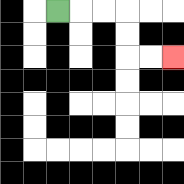{'start': '[2, 0]', 'end': '[7, 2]', 'path_directions': 'R,R,R,D,D,R,R', 'path_coordinates': '[[2, 0], [3, 0], [4, 0], [5, 0], [5, 1], [5, 2], [6, 2], [7, 2]]'}